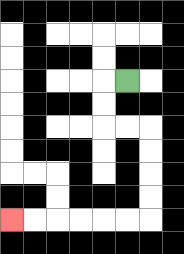{'start': '[5, 3]', 'end': '[0, 9]', 'path_directions': 'L,D,D,R,R,D,D,D,D,L,L,L,L,L,L', 'path_coordinates': '[[5, 3], [4, 3], [4, 4], [4, 5], [5, 5], [6, 5], [6, 6], [6, 7], [6, 8], [6, 9], [5, 9], [4, 9], [3, 9], [2, 9], [1, 9], [0, 9]]'}